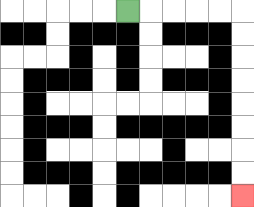{'start': '[5, 0]', 'end': '[10, 8]', 'path_directions': 'R,R,R,R,R,D,D,D,D,D,D,D,D', 'path_coordinates': '[[5, 0], [6, 0], [7, 0], [8, 0], [9, 0], [10, 0], [10, 1], [10, 2], [10, 3], [10, 4], [10, 5], [10, 6], [10, 7], [10, 8]]'}